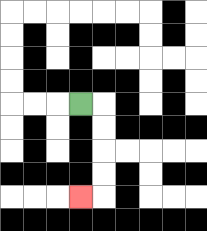{'start': '[3, 4]', 'end': '[3, 8]', 'path_directions': 'R,D,D,D,D,L', 'path_coordinates': '[[3, 4], [4, 4], [4, 5], [4, 6], [4, 7], [4, 8], [3, 8]]'}